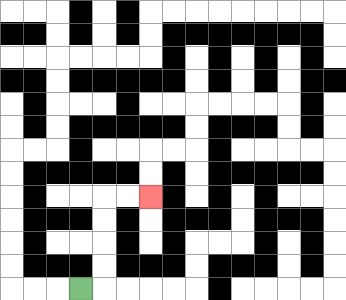{'start': '[3, 12]', 'end': '[6, 8]', 'path_directions': 'R,U,U,U,U,R,R', 'path_coordinates': '[[3, 12], [4, 12], [4, 11], [4, 10], [4, 9], [4, 8], [5, 8], [6, 8]]'}